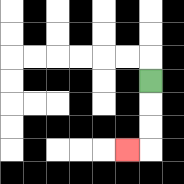{'start': '[6, 3]', 'end': '[5, 6]', 'path_directions': 'D,D,D,L', 'path_coordinates': '[[6, 3], [6, 4], [6, 5], [6, 6], [5, 6]]'}